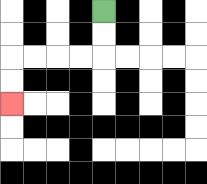{'start': '[4, 0]', 'end': '[0, 4]', 'path_directions': 'D,D,L,L,L,L,D,D', 'path_coordinates': '[[4, 0], [4, 1], [4, 2], [3, 2], [2, 2], [1, 2], [0, 2], [0, 3], [0, 4]]'}